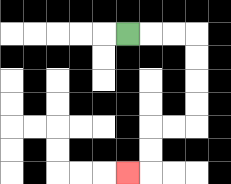{'start': '[5, 1]', 'end': '[5, 7]', 'path_directions': 'R,R,R,D,D,D,D,L,L,D,D,L', 'path_coordinates': '[[5, 1], [6, 1], [7, 1], [8, 1], [8, 2], [8, 3], [8, 4], [8, 5], [7, 5], [6, 5], [6, 6], [6, 7], [5, 7]]'}